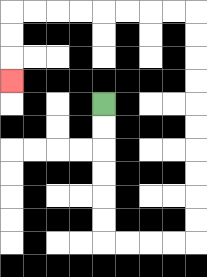{'start': '[4, 4]', 'end': '[0, 3]', 'path_directions': 'D,D,D,D,D,D,R,R,R,R,U,U,U,U,U,U,U,U,U,U,L,L,L,L,L,L,L,L,D,D,D', 'path_coordinates': '[[4, 4], [4, 5], [4, 6], [4, 7], [4, 8], [4, 9], [4, 10], [5, 10], [6, 10], [7, 10], [8, 10], [8, 9], [8, 8], [8, 7], [8, 6], [8, 5], [8, 4], [8, 3], [8, 2], [8, 1], [8, 0], [7, 0], [6, 0], [5, 0], [4, 0], [3, 0], [2, 0], [1, 0], [0, 0], [0, 1], [0, 2], [0, 3]]'}